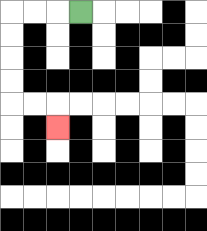{'start': '[3, 0]', 'end': '[2, 5]', 'path_directions': 'L,L,L,D,D,D,D,R,R,D', 'path_coordinates': '[[3, 0], [2, 0], [1, 0], [0, 0], [0, 1], [0, 2], [0, 3], [0, 4], [1, 4], [2, 4], [2, 5]]'}